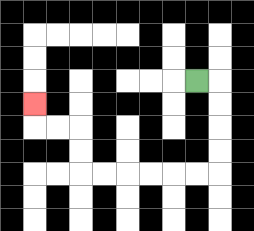{'start': '[8, 3]', 'end': '[1, 4]', 'path_directions': 'R,D,D,D,D,L,L,L,L,L,L,U,U,L,L,U', 'path_coordinates': '[[8, 3], [9, 3], [9, 4], [9, 5], [9, 6], [9, 7], [8, 7], [7, 7], [6, 7], [5, 7], [4, 7], [3, 7], [3, 6], [3, 5], [2, 5], [1, 5], [1, 4]]'}